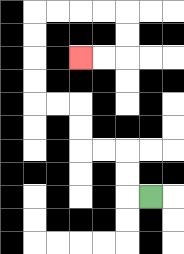{'start': '[6, 8]', 'end': '[3, 2]', 'path_directions': 'L,U,U,L,L,U,U,L,L,U,U,U,U,R,R,R,R,D,D,L,L', 'path_coordinates': '[[6, 8], [5, 8], [5, 7], [5, 6], [4, 6], [3, 6], [3, 5], [3, 4], [2, 4], [1, 4], [1, 3], [1, 2], [1, 1], [1, 0], [2, 0], [3, 0], [4, 0], [5, 0], [5, 1], [5, 2], [4, 2], [3, 2]]'}